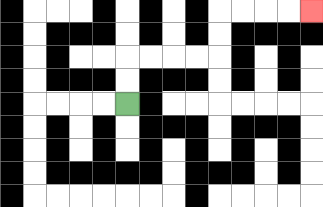{'start': '[5, 4]', 'end': '[13, 0]', 'path_directions': 'U,U,R,R,R,R,U,U,R,R,R,R', 'path_coordinates': '[[5, 4], [5, 3], [5, 2], [6, 2], [7, 2], [8, 2], [9, 2], [9, 1], [9, 0], [10, 0], [11, 0], [12, 0], [13, 0]]'}